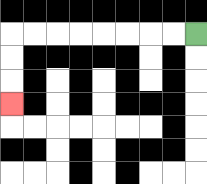{'start': '[8, 1]', 'end': '[0, 4]', 'path_directions': 'L,L,L,L,L,L,L,L,D,D,D', 'path_coordinates': '[[8, 1], [7, 1], [6, 1], [5, 1], [4, 1], [3, 1], [2, 1], [1, 1], [0, 1], [0, 2], [0, 3], [0, 4]]'}